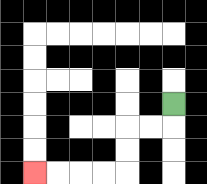{'start': '[7, 4]', 'end': '[1, 7]', 'path_directions': 'D,L,L,D,D,L,L,L,L', 'path_coordinates': '[[7, 4], [7, 5], [6, 5], [5, 5], [5, 6], [5, 7], [4, 7], [3, 7], [2, 7], [1, 7]]'}